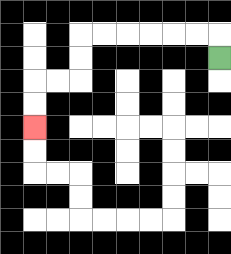{'start': '[9, 2]', 'end': '[1, 5]', 'path_directions': 'U,L,L,L,L,L,L,D,D,L,L,D,D', 'path_coordinates': '[[9, 2], [9, 1], [8, 1], [7, 1], [6, 1], [5, 1], [4, 1], [3, 1], [3, 2], [3, 3], [2, 3], [1, 3], [1, 4], [1, 5]]'}